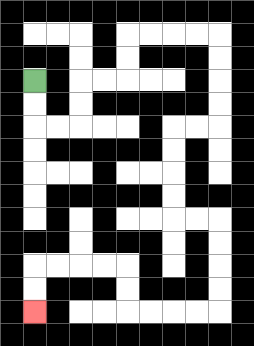{'start': '[1, 3]', 'end': '[1, 13]', 'path_directions': 'D,D,R,R,U,U,R,R,U,U,R,R,R,R,D,D,D,D,L,L,D,D,D,D,R,R,D,D,D,D,L,L,L,L,U,U,L,L,L,L,D,D', 'path_coordinates': '[[1, 3], [1, 4], [1, 5], [2, 5], [3, 5], [3, 4], [3, 3], [4, 3], [5, 3], [5, 2], [5, 1], [6, 1], [7, 1], [8, 1], [9, 1], [9, 2], [9, 3], [9, 4], [9, 5], [8, 5], [7, 5], [7, 6], [7, 7], [7, 8], [7, 9], [8, 9], [9, 9], [9, 10], [9, 11], [9, 12], [9, 13], [8, 13], [7, 13], [6, 13], [5, 13], [5, 12], [5, 11], [4, 11], [3, 11], [2, 11], [1, 11], [1, 12], [1, 13]]'}